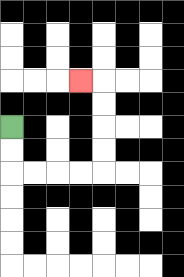{'start': '[0, 5]', 'end': '[3, 3]', 'path_directions': 'D,D,R,R,R,R,U,U,U,U,L', 'path_coordinates': '[[0, 5], [0, 6], [0, 7], [1, 7], [2, 7], [3, 7], [4, 7], [4, 6], [4, 5], [4, 4], [4, 3], [3, 3]]'}